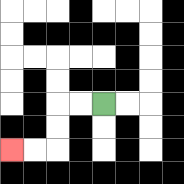{'start': '[4, 4]', 'end': '[0, 6]', 'path_directions': 'L,L,D,D,L,L', 'path_coordinates': '[[4, 4], [3, 4], [2, 4], [2, 5], [2, 6], [1, 6], [0, 6]]'}